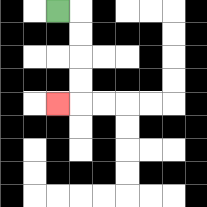{'start': '[2, 0]', 'end': '[2, 4]', 'path_directions': 'R,D,D,D,D,L', 'path_coordinates': '[[2, 0], [3, 0], [3, 1], [3, 2], [3, 3], [3, 4], [2, 4]]'}